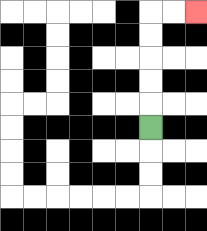{'start': '[6, 5]', 'end': '[8, 0]', 'path_directions': 'U,U,U,U,U,R,R', 'path_coordinates': '[[6, 5], [6, 4], [6, 3], [6, 2], [6, 1], [6, 0], [7, 0], [8, 0]]'}